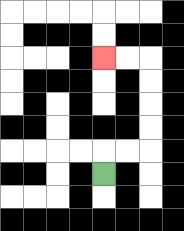{'start': '[4, 7]', 'end': '[4, 2]', 'path_directions': 'U,R,R,U,U,U,U,L,L', 'path_coordinates': '[[4, 7], [4, 6], [5, 6], [6, 6], [6, 5], [6, 4], [6, 3], [6, 2], [5, 2], [4, 2]]'}